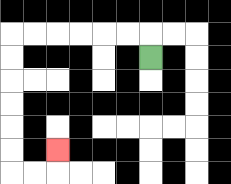{'start': '[6, 2]', 'end': '[2, 6]', 'path_directions': 'U,L,L,L,L,L,L,D,D,D,D,D,D,R,R,U', 'path_coordinates': '[[6, 2], [6, 1], [5, 1], [4, 1], [3, 1], [2, 1], [1, 1], [0, 1], [0, 2], [0, 3], [0, 4], [0, 5], [0, 6], [0, 7], [1, 7], [2, 7], [2, 6]]'}